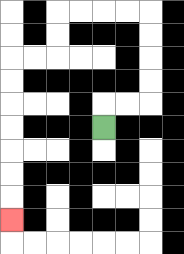{'start': '[4, 5]', 'end': '[0, 9]', 'path_directions': 'U,R,R,U,U,U,U,L,L,L,L,D,D,L,L,D,D,D,D,D,D,D', 'path_coordinates': '[[4, 5], [4, 4], [5, 4], [6, 4], [6, 3], [6, 2], [6, 1], [6, 0], [5, 0], [4, 0], [3, 0], [2, 0], [2, 1], [2, 2], [1, 2], [0, 2], [0, 3], [0, 4], [0, 5], [0, 6], [0, 7], [0, 8], [0, 9]]'}